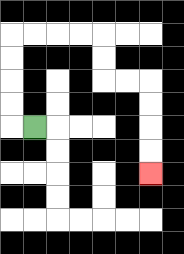{'start': '[1, 5]', 'end': '[6, 7]', 'path_directions': 'L,U,U,U,U,R,R,R,R,D,D,R,R,D,D,D,D', 'path_coordinates': '[[1, 5], [0, 5], [0, 4], [0, 3], [0, 2], [0, 1], [1, 1], [2, 1], [3, 1], [4, 1], [4, 2], [4, 3], [5, 3], [6, 3], [6, 4], [6, 5], [6, 6], [6, 7]]'}